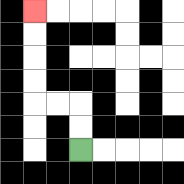{'start': '[3, 6]', 'end': '[1, 0]', 'path_directions': 'U,U,L,L,U,U,U,U', 'path_coordinates': '[[3, 6], [3, 5], [3, 4], [2, 4], [1, 4], [1, 3], [1, 2], [1, 1], [1, 0]]'}